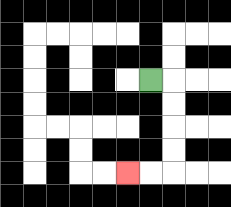{'start': '[6, 3]', 'end': '[5, 7]', 'path_directions': 'R,D,D,D,D,L,L', 'path_coordinates': '[[6, 3], [7, 3], [7, 4], [7, 5], [7, 6], [7, 7], [6, 7], [5, 7]]'}